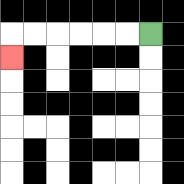{'start': '[6, 1]', 'end': '[0, 2]', 'path_directions': 'L,L,L,L,L,L,D', 'path_coordinates': '[[6, 1], [5, 1], [4, 1], [3, 1], [2, 1], [1, 1], [0, 1], [0, 2]]'}